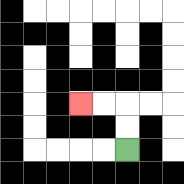{'start': '[5, 6]', 'end': '[3, 4]', 'path_directions': 'U,U,L,L', 'path_coordinates': '[[5, 6], [5, 5], [5, 4], [4, 4], [3, 4]]'}